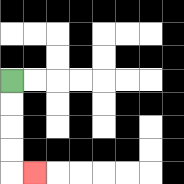{'start': '[0, 3]', 'end': '[1, 7]', 'path_directions': 'D,D,D,D,R', 'path_coordinates': '[[0, 3], [0, 4], [0, 5], [0, 6], [0, 7], [1, 7]]'}